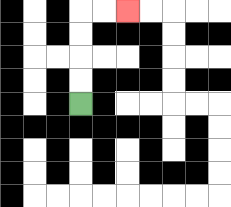{'start': '[3, 4]', 'end': '[5, 0]', 'path_directions': 'U,U,U,U,R,R', 'path_coordinates': '[[3, 4], [3, 3], [3, 2], [3, 1], [3, 0], [4, 0], [5, 0]]'}